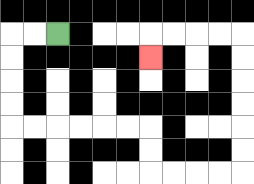{'start': '[2, 1]', 'end': '[6, 2]', 'path_directions': 'L,L,D,D,D,D,R,R,R,R,R,R,D,D,R,R,R,R,U,U,U,U,U,U,L,L,L,L,D', 'path_coordinates': '[[2, 1], [1, 1], [0, 1], [0, 2], [0, 3], [0, 4], [0, 5], [1, 5], [2, 5], [3, 5], [4, 5], [5, 5], [6, 5], [6, 6], [6, 7], [7, 7], [8, 7], [9, 7], [10, 7], [10, 6], [10, 5], [10, 4], [10, 3], [10, 2], [10, 1], [9, 1], [8, 1], [7, 1], [6, 1], [6, 2]]'}